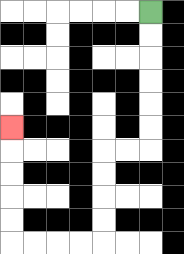{'start': '[6, 0]', 'end': '[0, 5]', 'path_directions': 'D,D,D,D,D,D,L,L,D,D,D,D,L,L,L,L,U,U,U,U,U', 'path_coordinates': '[[6, 0], [6, 1], [6, 2], [6, 3], [6, 4], [6, 5], [6, 6], [5, 6], [4, 6], [4, 7], [4, 8], [4, 9], [4, 10], [3, 10], [2, 10], [1, 10], [0, 10], [0, 9], [0, 8], [0, 7], [0, 6], [0, 5]]'}